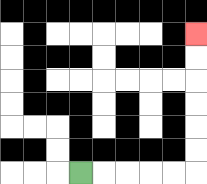{'start': '[3, 7]', 'end': '[8, 1]', 'path_directions': 'R,R,R,R,R,U,U,U,U,U,U', 'path_coordinates': '[[3, 7], [4, 7], [5, 7], [6, 7], [7, 7], [8, 7], [8, 6], [8, 5], [8, 4], [8, 3], [8, 2], [8, 1]]'}